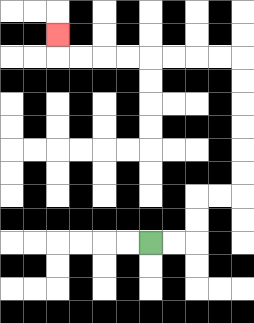{'start': '[6, 10]', 'end': '[2, 1]', 'path_directions': 'R,R,U,U,R,R,U,U,U,U,U,U,L,L,L,L,L,L,L,L,U', 'path_coordinates': '[[6, 10], [7, 10], [8, 10], [8, 9], [8, 8], [9, 8], [10, 8], [10, 7], [10, 6], [10, 5], [10, 4], [10, 3], [10, 2], [9, 2], [8, 2], [7, 2], [6, 2], [5, 2], [4, 2], [3, 2], [2, 2], [2, 1]]'}